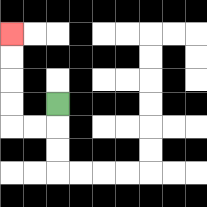{'start': '[2, 4]', 'end': '[0, 1]', 'path_directions': 'D,L,L,U,U,U,U', 'path_coordinates': '[[2, 4], [2, 5], [1, 5], [0, 5], [0, 4], [0, 3], [0, 2], [0, 1]]'}